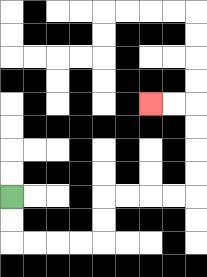{'start': '[0, 8]', 'end': '[6, 4]', 'path_directions': 'D,D,R,R,R,R,U,U,R,R,R,R,U,U,U,U,L,L', 'path_coordinates': '[[0, 8], [0, 9], [0, 10], [1, 10], [2, 10], [3, 10], [4, 10], [4, 9], [4, 8], [5, 8], [6, 8], [7, 8], [8, 8], [8, 7], [8, 6], [8, 5], [8, 4], [7, 4], [6, 4]]'}